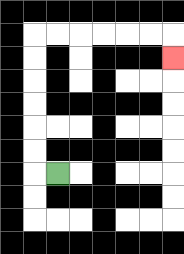{'start': '[2, 7]', 'end': '[7, 2]', 'path_directions': 'L,U,U,U,U,U,U,R,R,R,R,R,R,D', 'path_coordinates': '[[2, 7], [1, 7], [1, 6], [1, 5], [1, 4], [1, 3], [1, 2], [1, 1], [2, 1], [3, 1], [4, 1], [5, 1], [6, 1], [7, 1], [7, 2]]'}